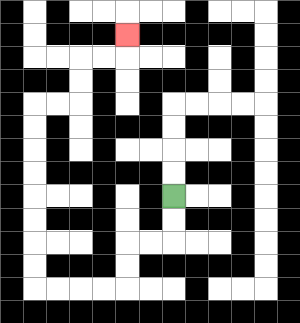{'start': '[7, 8]', 'end': '[5, 1]', 'path_directions': 'D,D,L,L,D,D,L,L,L,L,U,U,U,U,U,U,U,U,R,R,U,U,R,R,U', 'path_coordinates': '[[7, 8], [7, 9], [7, 10], [6, 10], [5, 10], [5, 11], [5, 12], [4, 12], [3, 12], [2, 12], [1, 12], [1, 11], [1, 10], [1, 9], [1, 8], [1, 7], [1, 6], [1, 5], [1, 4], [2, 4], [3, 4], [3, 3], [3, 2], [4, 2], [5, 2], [5, 1]]'}